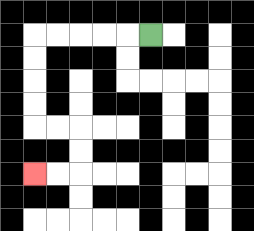{'start': '[6, 1]', 'end': '[1, 7]', 'path_directions': 'L,L,L,L,L,D,D,D,D,R,R,D,D,L,L', 'path_coordinates': '[[6, 1], [5, 1], [4, 1], [3, 1], [2, 1], [1, 1], [1, 2], [1, 3], [1, 4], [1, 5], [2, 5], [3, 5], [3, 6], [3, 7], [2, 7], [1, 7]]'}